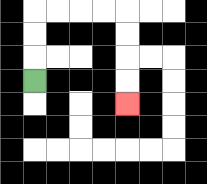{'start': '[1, 3]', 'end': '[5, 4]', 'path_directions': 'U,U,U,R,R,R,R,D,D,D,D', 'path_coordinates': '[[1, 3], [1, 2], [1, 1], [1, 0], [2, 0], [3, 0], [4, 0], [5, 0], [5, 1], [5, 2], [5, 3], [5, 4]]'}